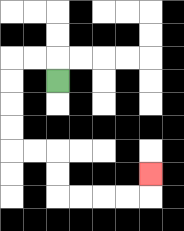{'start': '[2, 3]', 'end': '[6, 7]', 'path_directions': 'U,L,L,D,D,D,D,R,R,D,D,R,R,R,R,U', 'path_coordinates': '[[2, 3], [2, 2], [1, 2], [0, 2], [0, 3], [0, 4], [0, 5], [0, 6], [1, 6], [2, 6], [2, 7], [2, 8], [3, 8], [4, 8], [5, 8], [6, 8], [6, 7]]'}